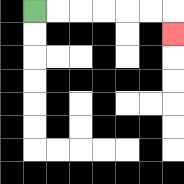{'start': '[1, 0]', 'end': '[7, 1]', 'path_directions': 'R,R,R,R,R,R,D', 'path_coordinates': '[[1, 0], [2, 0], [3, 0], [4, 0], [5, 0], [6, 0], [7, 0], [7, 1]]'}